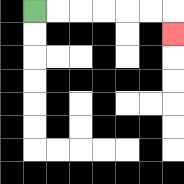{'start': '[1, 0]', 'end': '[7, 1]', 'path_directions': 'R,R,R,R,R,R,D', 'path_coordinates': '[[1, 0], [2, 0], [3, 0], [4, 0], [5, 0], [6, 0], [7, 0], [7, 1]]'}